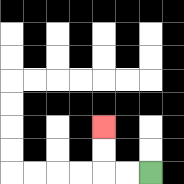{'start': '[6, 7]', 'end': '[4, 5]', 'path_directions': 'L,L,U,U', 'path_coordinates': '[[6, 7], [5, 7], [4, 7], [4, 6], [4, 5]]'}